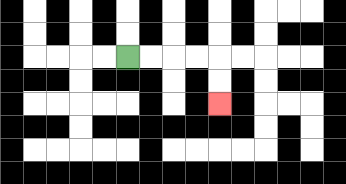{'start': '[5, 2]', 'end': '[9, 4]', 'path_directions': 'R,R,R,R,D,D', 'path_coordinates': '[[5, 2], [6, 2], [7, 2], [8, 2], [9, 2], [9, 3], [9, 4]]'}